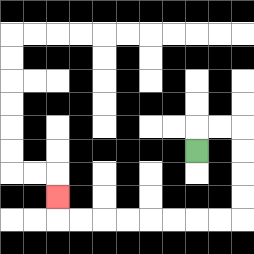{'start': '[8, 6]', 'end': '[2, 8]', 'path_directions': 'U,R,R,D,D,D,D,L,L,L,L,L,L,L,L,U', 'path_coordinates': '[[8, 6], [8, 5], [9, 5], [10, 5], [10, 6], [10, 7], [10, 8], [10, 9], [9, 9], [8, 9], [7, 9], [6, 9], [5, 9], [4, 9], [3, 9], [2, 9], [2, 8]]'}